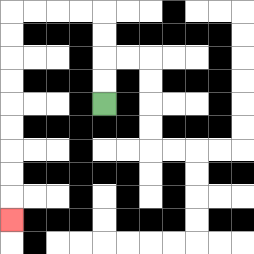{'start': '[4, 4]', 'end': '[0, 9]', 'path_directions': 'U,U,U,U,L,L,L,L,D,D,D,D,D,D,D,D,D', 'path_coordinates': '[[4, 4], [4, 3], [4, 2], [4, 1], [4, 0], [3, 0], [2, 0], [1, 0], [0, 0], [0, 1], [0, 2], [0, 3], [0, 4], [0, 5], [0, 6], [0, 7], [0, 8], [0, 9]]'}